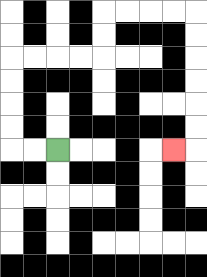{'start': '[2, 6]', 'end': '[7, 6]', 'path_directions': 'L,L,U,U,U,U,R,R,R,R,U,U,R,R,R,R,D,D,D,D,D,D,L', 'path_coordinates': '[[2, 6], [1, 6], [0, 6], [0, 5], [0, 4], [0, 3], [0, 2], [1, 2], [2, 2], [3, 2], [4, 2], [4, 1], [4, 0], [5, 0], [6, 0], [7, 0], [8, 0], [8, 1], [8, 2], [8, 3], [8, 4], [8, 5], [8, 6], [7, 6]]'}